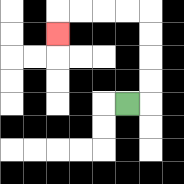{'start': '[5, 4]', 'end': '[2, 1]', 'path_directions': 'R,U,U,U,U,L,L,L,L,D', 'path_coordinates': '[[5, 4], [6, 4], [6, 3], [6, 2], [6, 1], [6, 0], [5, 0], [4, 0], [3, 0], [2, 0], [2, 1]]'}